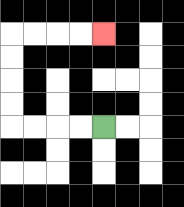{'start': '[4, 5]', 'end': '[4, 1]', 'path_directions': 'L,L,L,L,U,U,U,U,R,R,R,R', 'path_coordinates': '[[4, 5], [3, 5], [2, 5], [1, 5], [0, 5], [0, 4], [0, 3], [0, 2], [0, 1], [1, 1], [2, 1], [3, 1], [4, 1]]'}